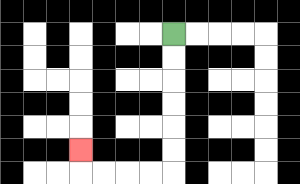{'start': '[7, 1]', 'end': '[3, 6]', 'path_directions': 'D,D,D,D,D,D,L,L,L,L,U', 'path_coordinates': '[[7, 1], [7, 2], [7, 3], [7, 4], [7, 5], [7, 6], [7, 7], [6, 7], [5, 7], [4, 7], [3, 7], [3, 6]]'}